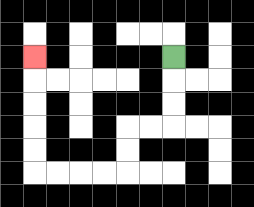{'start': '[7, 2]', 'end': '[1, 2]', 'path_directions': 'D,D,D,L,L,D,D,L,L,L,L,U,U,U,U,U', 'path_coordinates': '[[7, 2], [7, 3], [7, 4], [7, 5], [6, 5], [5, 5], [5, 6], [5, 7], [4, 7], [3, 7], [2, 7], [1, 7], [1, 6], [1, 5], [1, 4], [1, 3], [1, 2]]'}